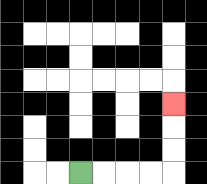{'start': '[3, 7]', 'end': '[7, 4]', 'path_directions': 'R,R,R,R,U,U,U', 'path_coordinates': '[[3, 7], [4, 7], [5, 7], [6, 7], [7, 7], [7, 6], [7, 5], [7, 4]]'}